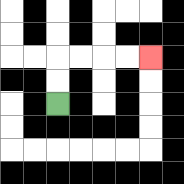{'start': '[2, 4]', 'end': '[6, 2]', 'path_directions': 'U,U,R,R,R,R', 'path_coordinates': '[[2, 4], [2, 3], [2, 2], [3, 2], [4, 2], [5, 2], [6, 2]]'}